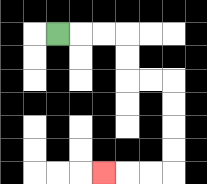{'start': '[2, 1]', 'end': '[4, 7]', 'path_directions': 'R,R,R,D,D,R,R,D,D,D,D,L,L,L', 'path_coordinates': '[[2, 1], [3, 1], [4, 1], [5, 1], [5, 2], [5, 3], [6, 3], [7, 3], [7, 4], [7, 5], [7, 6], [7, 7], [6, 7], [5, 7], [4, 7]]'}